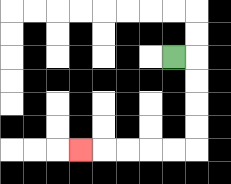{'start': '[7, 2]', 'end': '[3, 6]', 'path_directions': 'R,D,D,D,D,L,L,L,L,L', 'path_coordinates': '[[7, 2], [8, 2], [8, 3], [8, 4], [8, 5], [8, 6], [7, 6], [6, 6], [5, 6], [4, 6], [3, 6]]'}